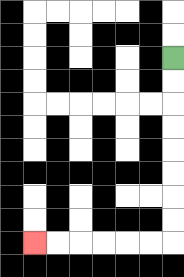{'start': '[7, 2]', 'end': '[1, 10]', 'path_directions': 'D,D,D,D,D,D,D,D,L,L,L,L,L,L', 'path_coordinates': '[[7, 2], [7, 3], [7, 4], [7, 5], [7, 6], [7, 7], [7, 8], [7, 9], [7, 10], [6, 10], [5, 10], [4, 10], [3, 10], [2, 10], [1, 10]]'}